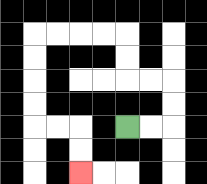{'start': '[5, 5]', 'end': '[3, 7]', 'path_directions': 'R,R,U,U,L,L,U,U,L,L,L,L,D,D,D,D,R,R,D,D', 'path_coordinates': '[[5, 5], [6, 5], [7, 5], [7, 4], [7, 3], [6, 3], [5, 3], [5, 2], [5, 1], [4, 1], [3, 1], [2, 1], [1, 1], [1, 2], [1, 3], [1, 4], [1, 5], [2, 5], [3, 5], [3, 6], [3, 7]]'}